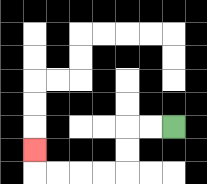{'start': '[7, 5]', 'end': '[1, 6]', 'path_directions': 'L,L,D,D,L,L,L,L,U', 'path_coordinates': '[[7, 5], [6, 5], [5, 5], [5, 6], [5, 7], [4, 7], [3, 7], [2, 7], [1, 7], [1, 6]]'}